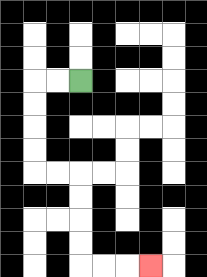{'start': '[3, 3]', 'end': '[6, 11]', 'path_directions': 'L,L,D,D,D,D,R,R,D,D,D,D,R,R,R', 'path_coordinates': '[[3, 3], [2, 3], [1, 3], [1, 4], [1, 5], [1, 6], [1, 7], [2, 7], [3, 7], [3, 8], [3, 9], [3, 10], [3, 11], [4, 11], [5, 11], [6, 11]]'}